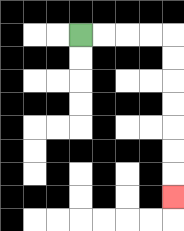{'start': '[3, 1]', 'end': '[7, 8]', 'path_directions': 'R,R,R,R,D,D,D,D,D,D,D', 'path_coordinates': '[[3, 1], [4, 1], [5, 1], [6, 1], [7, 1], [7, 2], [7, 3], [7, 4], [7, 5], [7, 6], [7, 7], [7, 8]]'}